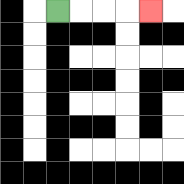{'start': '[2, 0]', 'end': '[6, 0]', 'path_directions': 'R,R,R,R', 'path_coordinates': '[[2, 0], [3, 0], [4, 0], [5, 0], [6, 0]]'}